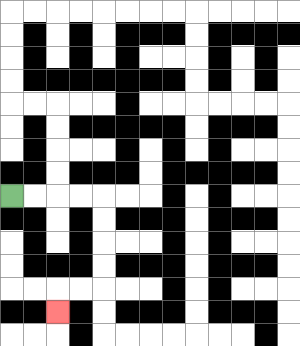{'start': '[0, 8]', 'end': '[2, 13]', 'path_directions': 'R,R,R,R,D,D,D,D,L,L,D', 'path_coordinates': '[[0, 8], [1, 8], [2, 8], [3, 8], [4, 8], [4, 9], [4, 10], [4, 11], [4, 12], [3, 12], [2, 12], [2, 13]]'}